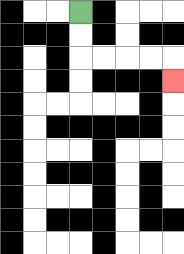{'start': '[3, 0]', 'end': '[7, 3]', 'path_directions': 'D,D,R,R,R,R,D', 'path_coordinates': '[[3, 0], [3, 1], [3, 2], [4, 2], [5, 2], [6, 2], [7, 2], [7, 3]]'}